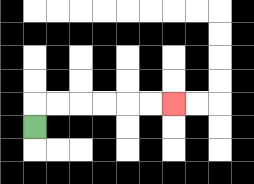{'start': '[1, 5]', 'end': '[7, 4]', 'path_directions': 'U,R,R,R,R,R,R', 'path_coordinates': '[[1, 5], [1, 4], [2, 4], [3, 4], [4, 4], [5, 4], [6, 4], [7, 4]]'}